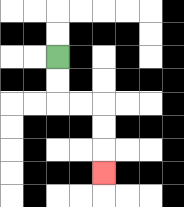{'start': '[2, 2]', 'end': '[4, 7]', 'path_directions': 'D,D,R,R,D,D,D', 'path_coordinates': '[[2, 2], [2, 3], [2, 4], [3, 4], [4, 4], [4, 5], [4, 6], [4, 7]]'}